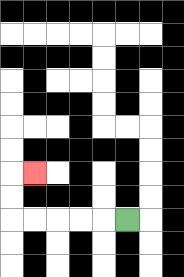{'start': '[5, 9]', 'end': '[1, 7]', 'path_directions': 'L,L,L,L,L,U,U,R', 'path_coordinates': '[[5, 9], [4, 9], [3, 9], [2, 9], [1, 9], [0, 9], [0, 8], [0, 7], [1, 7]]'}